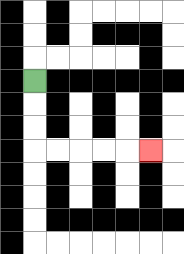{'start': '[1, 3]', 'end': '[6, 6]', 'path_directions': 'D,D,D,R,R,R,R,R', 'path_coordinates': '[[1, 3], [1, 4], [1, 5], [1, 6], [2, 6], [3, 6], [4, 6], [5, 6], [6, 6]]'}